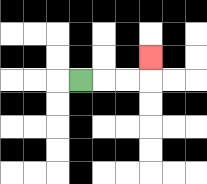{'start': '[3, 3]', 'end': '[6, 2]', 'path_directions': 'R,R,R,U', 'path_coordinates': '[[3, 3], [4, 3], [5, 3], [6, 3], [6, 2]]'}